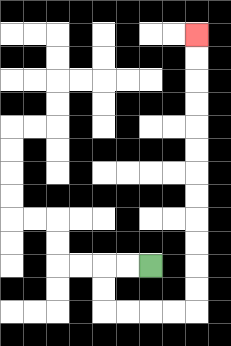{'start': '[6, 11]', 'end': '[8, 1]', 'path_directions': 'L,L,D,D,R,R,R,R,U,U,U,U,U,U,U,U,U,U,U,U', 'path_coordinates': '[[6, 11], [5, 11], [4, 11], [4, 12], [4, 13], [5, 13], [6, 13], [7, 13], [8, 13], [8, 12], [8, 11], [8, 10], [8, 9], [8, 8], [8, 7], [8, 6], [8, 5], [8, 4], [8, 3], [8, 2], [8, 1]]'}